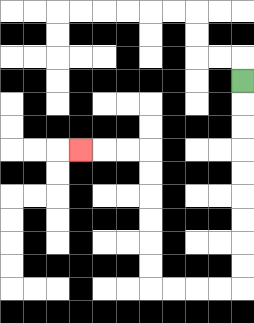{'start': '[10, 3]', 'end': '[3, 6]', 'path_directions': 'D,D,D,D,D,D,D,D,D,L,L,L,L,U,U,U,U,U,U,L,L,L', 'path_coordinates': '[[10, 3], [10, 4], [10, 5], [10, 6], [10, 7], [10, 8], [10, 9], [10, 10], [10, 11], [10, 12], [9, 12], [8, 12], [7, 12], [6, 12], [6, 11], [6, 10], [6, 9], [6, 8], [6, 7], [6, 6], [5, 6], [4, 6], [3, 6]]'}